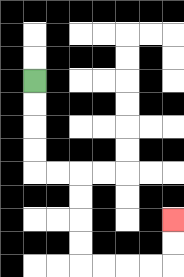{'start': '[1, 3]', 'end': '[7, 9]', 'path_directions': 'D,D,D,D,R,R,D,D,D,D,R,R,R,R,U,U', 'path_coordinates': '[[1, 3], [1, 4], [1, 5], [1, 6], [1, 7], [2, 7], [3, 7], [3, 8], [3, 9], [3, 10], [3, 11], [4, 11], [5, 11], [6, 11], [7, 11], [7, 10], [7, 9]]'}